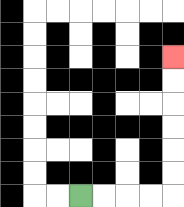{'start': '[3, 8]', 'end': '[7, 2]', 'path_directions': 'R,R,R,R,U,U,U,U,U,U', 'path_coordinates': '[[3, 8], [4, 8], [5, 8], [6, 8], [7, 8], [7, 7], [7, 6], [7, 5], [7, 4], [7, 3], [7, 2]]'}